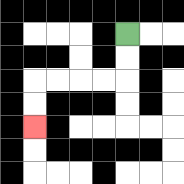{'start': '[5, 1]', 'end': '[1, 5]', 'path_directions': 'D,D,L,L,L,L,D,D', 'path_coordinates': '[[5, 1], [5, 2], [5, 3], [4, 3], [3, 3], [2, 3], [1, 3], [1, 4], [1, 5]]'}